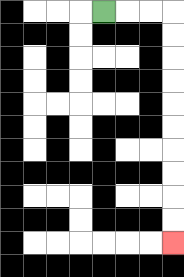{'start': '[4, 0]', 'end': '[7, 10]', 'path_directions': 'R,R,R,D,D,D,D,D,D,D,D,D,D', 'path_coordinates': '[[4, 0], [5, 0], [6, 0], [7, 0], [7, 1], [7, 2], [7, 3], [7, 4], [7, 5], [7, 6], [7, 7], [7, 8], [7, 9], [7, 10]]'}